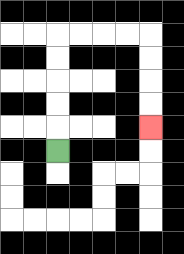{'start': '[2, 6]', 'end': '[6, 5]', 'path_directions': 'U,U,U,U,U,R,R,R,R,D,D,D,D', 'path_coordinates': '[[2, 6], [2, 5], [2, 4], [2, 3], [2, 2], [2, 1], [3, 1], [4, 1], [5, 1], [6, 1], [6, 2], [6, 3], [6, 4], [6, 5]]'}